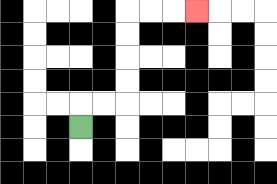{'start': '[3, 5]', 'end': '[8, 0]', 'path_directions': 'U,R,R,U,U,U,U,R,R,R', 'path_coordinates': '[[3, 5], [3, 4], [4, 4], [5, 4], [5, 3], [5, 2], [5, 1], [5, 0], [6, 0], [7, 0], [8, 0]]'}